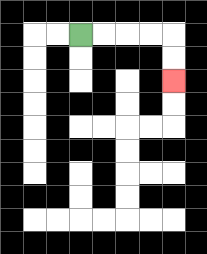{'start': '[3, 1]', 'end': '[7, 3]', 'path_directions': 'R,R,R,R,D,D', 'path_coordinates': '[[3, 1], [4, 1], [5, 1], [6, 1], [7, 1], [7, 2], [7, 3]]'}